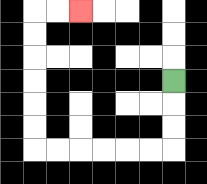{'start': '[7, 3]', 'end': '[3, 0]', 'path_directions': 'D,D,D,L,L,L,L,L,L,U,U,U,U,U,U,R,R', 'path_coordinates': '[[7, 3], [7, 4], [7, 5], [7, 6], [6, 6], [5, 6], [4, 6], [3, 6], [2, 6], [1, 6], [1, 5], [1, 4], [1, 3], [1, 2], [1, 1], [1, 0], [2, 0], [3, 0]]'}